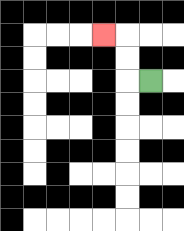{'start': '[6, 3]', 'end': '[4, 1]', 'path_directions': 'L,U,U,L', 'path_coordinates': '[[6, 3], [5, 3], [5, 2], [5, 1], [4, 1]]'}